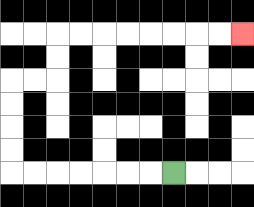{'start': '[7, 7]', 'end': '[10, 1]', 'path_directions': 'L,L,L,L,L,L,L,U,U,U,U,R,R,U,U,R,R,R,R,R,R,R,R', 'path_coordinates': '[[7, 7], [6, 7], [5, 7], [4, 7], [3, 7], [2, 7], [1, 7], [0, 7], [0, 6], [0, 5], [0, 4], [0, 3], [1, 3], [2, 3], [2, 2], [2, 1], [3, 1], [4, 1], [5, 1], [6, 1], [7, 1], [8, 1], [9, 1], [10, 1]]'}